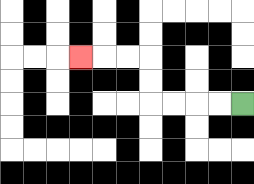{'start': '[10, 4]', 'end': '[3, 2]', 'path_directions': 'L,L,L,L,U,U,L,L,L', 'path_coordinates': '[[10, 4], [9, 4], [8, 4], [7, 4], [6, 4], [6, 3], [6, 2], [5, 2], [4, 2], [3, 2]]'}